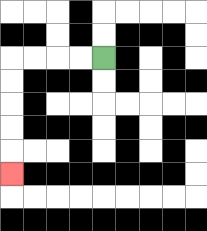{'start': '[4, 2]', 'end': '[0, 7]', 'path_directions': 'L,L,L,L,D,D,D,D,D', 'path_coordinates': '[[4, 2], [3, 2], [2, 2], [1, 2], [0, 2], [0, 3], [0, 4], [0, 5], [0, 6], [0, 7]]'}